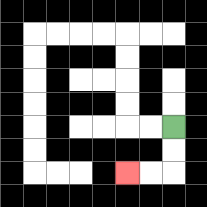{'start': '[7, 5]', 'end': '[5, 7]', 'path_directions': 'D,D,L,L', 'path_coordinates': '[[7, 5], [7, 6], [7, 7], [6, 7], [5, 7]]'}